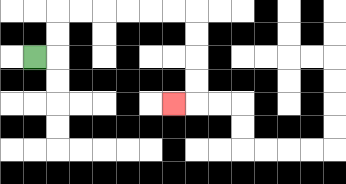{'start': '[1, 2]', 'end': '[7, 4]', 'path_directions': 'R,U,U,R,R,R,R,R,R,D,D,D,D,L', 'path_coordinates': '[[1, 2], [2, 2], [2, 1], [2, 0], [3, 0], [4, 0], [5, 0], [6, 0], [7, 0], [8, 0], [8, 1], [8, 2], [8, 3], [8, 4], [7, 4]]'}